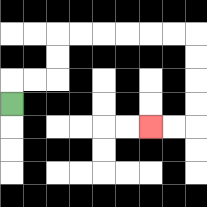{'start': '[0, 4]', 'end': '[6, 5]', 'path_directions': 'U,R,R,U,U,R,R,R,R,R,R,D,D,D,D,L,L', 'path_coordinates': '[[0, 4], [0, 3], [1, 3], [2, 3], [2, 2], [2, 1], [3, 1], [4, 1], [5, 1], [6, 1], [7, 1], [8, 1], [8, 2], [8, 3], [8, 4], [8, 5], [7, 5], [6, 5]]'}